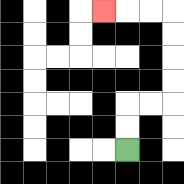{'start': '[5, 6]', 'end': '[4, 0]', 'path_directions': 'U,U,R,R,U,U,U,U,L,L,L', 'path_coordinates': '[[5, 6], [5, 5], [5, 4], [6, 4], [7, 4], [7, 3], [7, 2], [7, 1], [7, 0], [6, 0], [5, 0], [4, 0]]'}